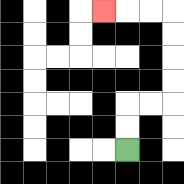{'start': '[5, 6]', 'end': '[4, 0]', 'path_directions': 'U,U,R,R,U,U,U,U,L,L,L', 'path_coordinates': '[[5, 6], [5, 5], [5, 4], [6, 4], [7, 4], [7, 3], [7, 2], [7, 1], [7, 0], [6, 0], [5, 0], [4, 0]]'}